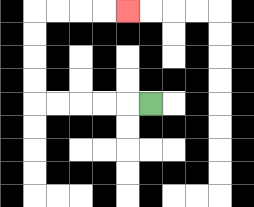{'start': '[6, 4]', 'end': '[5, 0]', 'path_directions': 'L,L,L,L,L,U,U,U,U,R,R,R,R', 'path_coordinates': '[[6, 4], [5, 4], [4, 4], [3, 4], [2, 4], [1, 4], [1, 3], [1, 2], [1, 1], [1, 0], [2, 0], [3, 0], [4, 0], [5, 0]]'}